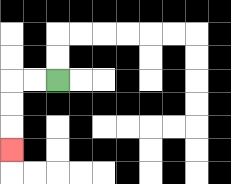{'start': '[2, 3]', 'end': '[0, 6]', 'path_directions': 'L,L,D,D,D', 'path_coordinates': '[[2, 3], [1, 3], [0, 3], [0, 4], [0, 5], [0, 6]]'}